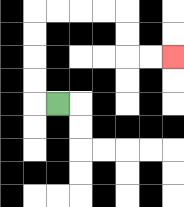{'start': '[2, 4]', 'end': '[7, 2]', 'path_directions': 'L,U,U,U,U,R,R,R,R,D,D,R,R', 'path_coordinates': '[[2, 4], [1, 4], [1, 3], [1, 2], [1, 1], [1, 0], [2, 0], [3, 0], [4, 0], [5, 0], [5, 1], [5, 2], [6, 2], [7, 2]]'}